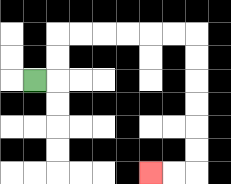{'start': '[1, 3]', 'end': '[6, 7]', 'path_directions': 'R,U,U,R,R,R,R,R,R,D,D,D,D,D,D,L,L', 'path_coordinates': '[[1, 3], [2, 3], [2, 2], [2, 1], [3, 1], [4, 1], [5, 1], [6, 1], [7, 1], [8, 1], [8, 2], [8, 3], [8, 4], [8, 5], [8, 6], [8, 7], [7, 7], [6, 7]]'}